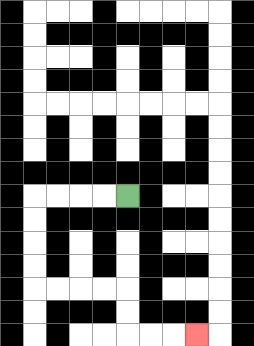{'start': '[5, 8]', 'end': '[8, 14]', 'path_directions': 'L,L,L,L,D,D,D,D,R,R,R,R,D,D,R,R,R', 'path_coordinates': '[[5, 8], [4, 8], [3, 8], [2, 8], [1, 8], [1, 9], [1, 10], [1, 11], [1, 12], [2, 12], [3, 12], [4, 12], [5, 12], [5, 13], [5, 14], [6, 14], [7, 14], [8, 14]]'}